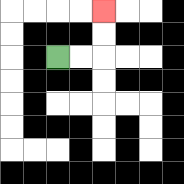{'start': '[2, 2]', 'end': '[4, 0]', 'path_directions': 'R,R,U,U', 'path_coordinates': '[[2, 2], [3, 2], [4, 2], [4, 1], [4, 0]]'}